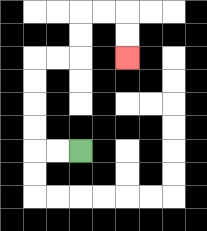{'start': '[3, 6]', 'end': '[5, 2]', 'path_directions': 'L,L,U,U,U,U,R,R,U,U,R,R,D,D', 'path_coordinates': '[[3, 6], [2, 6], [1, 6], [1, 5], [1, 4], [1, 3], [1, 2], [2, 2], [3, 2], [3, 1], [3, 0], [4, 0], [5, 0], [5, 1], [5, 2]]'}